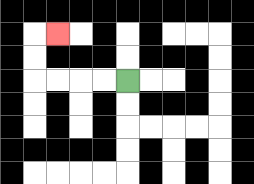{'start': '[5, 3]', 'end': '[2, 1]', 'path_directions': 'L,L,L,L,U,U,R', 'path_coordinates': '[[5, 3], [4, 3], [3, 3], [2, 3], [1, 3], [1, 2], [1, 1], [2, 1]]'}